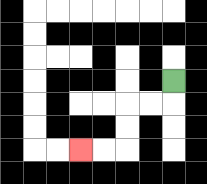{'start': '[7, 3]', 'end': '[3, 6]', 'path_directions': 'D,L,L,D,D,L,L', 'path_coordinates': '[[7, 3], [7, 4], [6, 4], [5, 4], [5, 5], [5, 6], [4, 6], [3, 6]]'}